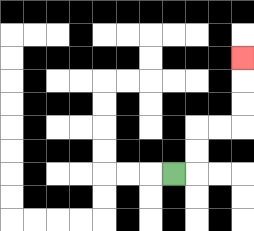{'start': '[7, 7]', 'end': '[10, 2]', 'path_directions': 'R,U,U,R,R,U,U,U', 'path_coordinates': '[[7, 7], [8, 7], [8, 6], [8, 5], [9, 5], [10, 5], [10, 4], [10, 3], [10, 2]]'}